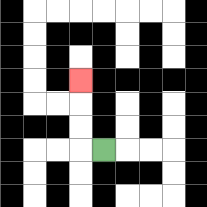{'start': '[4, 6]', 'end': '[3, 3]', 'path_directions': 'L,U,U,U', 'path_coordinates': '[[4, 6], [3, 6], [3, 5], [3, 4], [3, 3]]'}